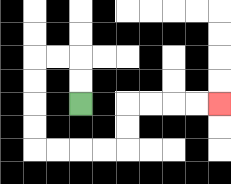{'start': '[3, 4]', 'end': '[9, 4]', 'path_directions': 'U,U,L,L,D,D,D,D,R,R,R,R,U,U,R,R,R,R', 'path_coordinates': '[[3, 4], [3, 3], [3, 2], [2, 2], [1, 2], [1, 3], [1, 4], [1, 5], [1, 6], [2, 6], [3, 6], [4, 6], [5, 6], [5, 5], [5, 4], [6, 4], [7, 4], [8, 4], [9, 4]]'}